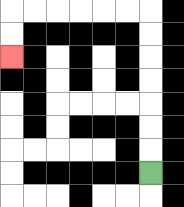{'start': '[6, 7]', 'end': '[0, 2]', 'path_directions': 'U,U,U,U,U,U,U,L,L,L,L,L,L,D,D', 'path_coordinates': '[[6, 7], [6, 6], [6, 5], [6, 4], [6, 3], [6, 2], [6, 1], [6, 0], [5, 0], [4, 0], [3, 0], [2, 0], [1, 0], [0, 0], [0, 1], [0, 2]]'}